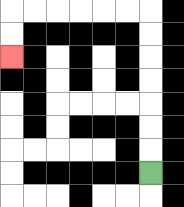{'start': '[6, 7]', 'end': '[0, 2]', 'path_directions': 'U,U,U,U,U,U,U,L,L,L,L,L,L,D,D', 'path_coordinates': '[[6, 7], [6, 6], [6, 5], [6, 4], [6, 3], [6, 2], [6, 1], [6, 0], [5, 0], [4, 0], [3, 0], [2, 0], [1, 0], [0, 0], [0, 1], [0, 2]]'}